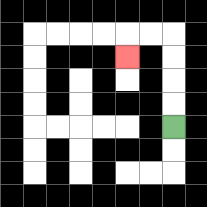{'start': '[7, 5]', 'end': '[5, 2]', 'path_directions': 'U,U,U,U,L,L,D', 'path_coordinates': '[[7, 5], [7, 4], [7, 3], [7, 2], [7, 1], [6, 1], [5, 1], [5, 2]]'}